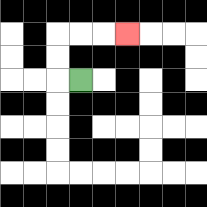{'start': '[3, 3]', 'end': '[5, 1]', 'path_directions': 'L,U,U,R,R,R', 'path_coordinates': '[[3, 3], [2, 3], [2, 2], [2, 1], [3, 1], [4, 1], [5, 1]]'}